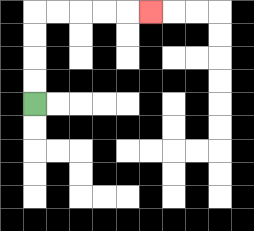{'start': '[1, 4]', 'end': '[6, 0]', 'path_directions': 'U,U,U,U,R,R,R,R,R', 'path_coordinates': '[[1, 4], [1, 3], [1, 2], [1, 1], [1, 0], [2, 0], [3, 0], [4, 0], [5, 0], [6, 0]]'}